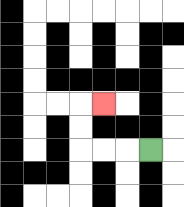{'start': '[6, 6]', 'end': '[4, 4]', 'path_directions': 'L,L,L,U,U,R', 'path_coordinates': '[[6, 6], [5, 6], [4, 6], [3, 6], [3, 5], [3, 4], [4, 4]]'}